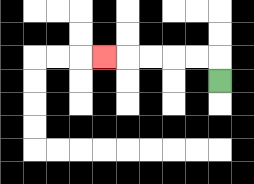{'start': '[9, 3]', 'end': '[4, 2]', 'path_directions': 'U,L,L,L,L,L', 'path_coordinates': '[[9, 3], [9, 2], [8, 2], [7, 2], [6, 2], [5, 2], [4, 2]]'}